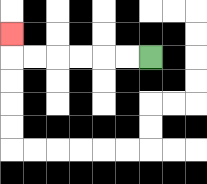{'start': '[6, 2]', 'end': '[0, 1]', 'path_directions': 'L,L,L,L,L,L,U', 'path_coordinates': '[[6, 2], [5, 2], [4, 2], [3, 2], [2, 2], [1, 2], [0, 2], [0, 1]]'}